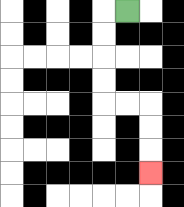{'start': '[5, 0]', 'end': '[6, 7]', 'path_directions': 'L,D,D,D,D,R,R,D,D,D', 'path_coordinates': '[[5, 0], [4, 0], [4, 1], [4, 2], [4, 3], [4, 4], [5, 4], [6, 4], [6, 5], [6, 6], [6, 7]]'}